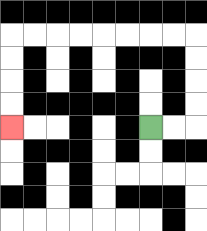{'start': '[6, 5]', 'end': '[0, 5]', 'path_directions': 'R,R,U,U,U,U,L,L,L,L,L,L,L,L,D,D,D,D', 'path_coordinates': '[[6, 5], [7, 5], [8, 5], [8, 4], [8, 3], [8, 2], [8, 1], [7, 1], [6, 1], [5, 1], [4, 1], [3, 1], [2, 1], [1, 1], [0, 1], [0, 2], [0, 3], [0, 4], [0, 5]]'}